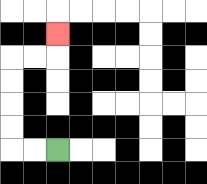{'start': '[2, 6]', 'end': '[2, 1]', 'path_directions': 'L,L,U,U,U,U,R,R,U', 'path_coordinates': '[[2, 6], [1, 6], [0, 6], [0, 5], [0, 4], [0, 3], [0, 2], [1, 2], [2, 2], [2, 1]]'}